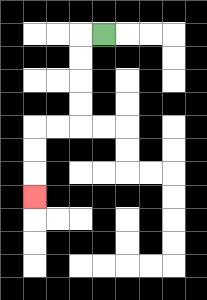{'start': '[4, 1]', 'end': '[1, 8]', 'path_directions': 'L,D,D,D,D,L,L,D,D,D', 'path_coordinates': '[[4, 1], [3, 1], [3, 2], [3, 3], [3, 4], [3, 5], [2, 5], [1, 5], [1, 6], [1, 7], [1, 8]]'}